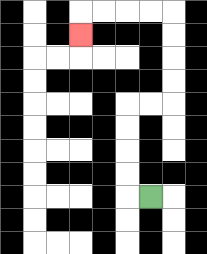{'start': '[6, 8]', 'end': '[3, 1]', 'path_directions': 'L,U,U,U,U,R,R,U,U,U,U,L,L,L,L,D', 'path_coordinates': '[[6, 8], [5, 8], [5, 7], [5, 6], [5, 5], [5, 4], [6, 4], [7, 4], [7, 3], [7, 2], [7, 1], [7, 0], [6, 0], [5, 0], [4, 0], [3, 0], [3, 1]]'}